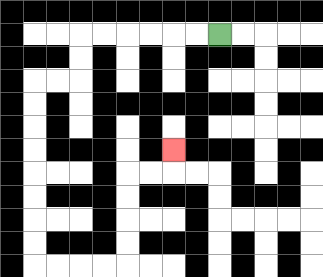{'start': '[9, 1]', 'end': '[7, 6]', 'path_directions': 'L,L,L,L,L,L,D,D,L,L,D,D,D,D,D,D,D,D,R,R,R,R,U,U,U,U,R,R,U', 'path_coordinates': '[[9, 1], [8, 1], [7, 1], [6, 1], [5, 1], [4, 1], [3, 1], [3, 2], [3, 3], [2, 3], [1, 3], [1, 4], [1, 5], [1, 6], [1, 7], [1, 8], [1, 9], [1, 10], [1, 11], [2, 11], [3, 11], [4, 11], [5, 11], [5, 10], [5, 9], [5, 8], [5, 7], [6, 7], [7, 7], [7, 6]]'}